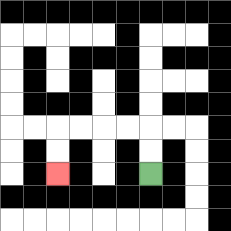{'start': '[6, 7]', 'end': '[2, 7]', 'path_directions': 'U,U,L,L,L,L,D,D', 'path_coordinates': '[[6, 7], [6, 6], [6, 5], [5, 5], [4, 5], [3, 5], [2, 5], [2, 6], [2, 7]]'}